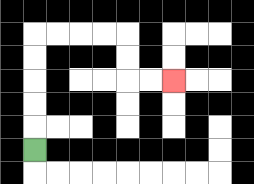{'start': '[1, 6]', 'end': '[7, 3]', 'path_directions': 'U,U,U,U,U,R,R,R,R,D,D,R,R', 'path_coordinates': '[[1, 6], [1, 5], [1, 4], [1, 3], [1, 2], [1, 1], [2, 1], [3, 1], [4, 1], [5, 1], [5, 2], [5, 3], [6, 3], [7, 3]]'}